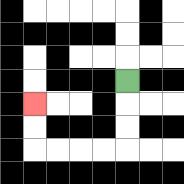{'start': '[5, 3]', 'end': '[1, 4]', 'path_directions': 'D,D,D,L,L,L,L,U,U', 'path_coordinates': '[[5, 3], [5, 4], [5, 5], [5, 6], [4, 6], [3, 6], [2, 6], [1, 6], [1, 5], [1, 4]]'}